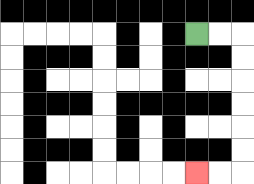{'start': '[8, 1]', 'end': '[8, 7]', 'path_directions': 'R,R,D,D,D,D,D,D,L,L', 'path_coordinates': '[[8, 1], [9, 1], [10, 1], [10, 2], [10, 3], [10, 4], [10, 5], [10, 6], [10, 7], [9, 7], [8, 7]]'}